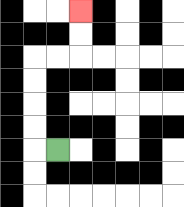{'start': '[2, 6]', 'end': '[3, 0]', 'path_directions': 'L,U,U,U,U,R,R,U,U', 'path_coordinates': '[[2, 6], [1, 6], [1, 5], [1, 4], [1, 3], [1, 2], [2, 2], [3, 2], [3, 1], [3, 0]]'}